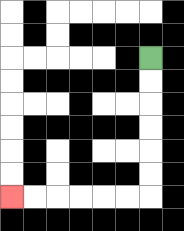{'start': '[6, 2]', 'end': '[0, 8]', 'path_directions': 'D,D,D,D,D,D,L,L,L,L,L,L', 'path_coordinates': '[[6, 2], [6, 3], [6, 4], [6, 5], [6, 6], [6, 7], [6, 8], [5, 8], [4, 8], [3, 8], [2, 8], [1, 8], [0, 8]]'}